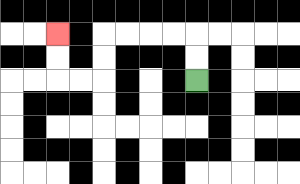{'start': '[8, 3]', 'end': '[2, 1]', 'path_directions': 'U,U,L,L,L,L,D,D,L,L,U,U', 'path_coordinates': '[[8, 3], [8, 2], [8, 1], [7, 1], [6, 1], [5, 1], [4, 1], [4, 2], [4, 3], [3, 3], [2, 3], [2, 2], [2, 1]]'}